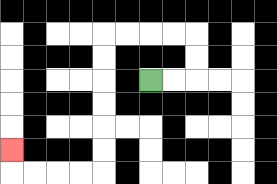{'start': '[6, 3]', 'end': '[0, 6]', 'path_directions': 'R,R,U,U,L,L,L,L,D,D,D,D,D,D,L,L,L,L,U', 'path_coordinates': '[[6, 3], [7, 3], [8, 3], [8, 2], [8, 1], [7, 1], [6, 1], [5, 1], [4, 1], [4, 2], [4, 3], [4, 4], [4, 5], [4, 6], [4, 7], [3, 7], [2, 7], [1, 7], [0, 7], [0, 6]]'}